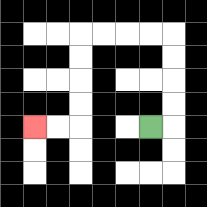{'start': '[6, 5]', 'end': '[1, 5]', 'path_directions': 'R,U,U,U,U,L,L,L,L,D,D,D,D,L,L', 'path_coordinates': '[[6, 5], [7, 5], [7, 4], [7, 3], [7, 2], [7, 1], [6, 1], [5, 1], [4, 1], [3, 1], [3, 2], [3, 3], [3, 4], [3, 5], [2, 5], [1, 5]]'}